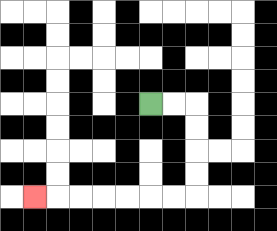{'start': '[6, 4]', 'end': '[1, 8]', 'path_directions': 'R,R,D,D,D,D,L,L,L,L,L,L,L', 'path_coordinates': '[[6, 4], [7, 4], [8, 4], [8, 5], [8, 6], [8, 7], [8, 8], [7, 8], [6, 8], [5, 8], [4, 8], [3, 8], [2, 8], [1, 8]]'}